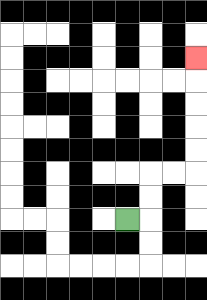{'start': '[5, 9]', 'end': '[8, 2]', 'path_directions': 'R,U,U,R,R,U,U,U,U,U', 'path_coordinates': '[[5, 9], [6, 9], [6, 8], [6, 7], [7, 7], [8, 7], [8, 6], [8, 5], [8, 4], [8, 3], [8, 2]]'}